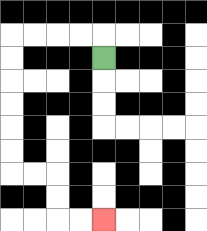{'start': '[4, 2]', 'end': '[4, 9]', 'path_directions': 'U,L,L,L,L,D,D,D,D,D,D,R,R,D,D,R,R', 'path_coordinates': '[[4, 2], [4, 1], [3, 1], [2, 1], [1, 1], [0, 1], [0, 2], [0, 3], [0, 4], [0, 5], [0, 6], [0, 7], [1, 7], [2, 7], [2, 8], [2, 9], [3, 9], [4, 9]]'}